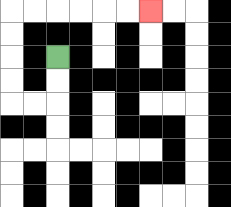{'start': '[2, 2]', 'end': '[6, 0]', 'path_directions': 'D,D,L,L,U,U,U,U,R,R,R,R,R,R', 'path_coordinates': '[[2, 2], [2, 3], [2, 4], [1, 4], [0, 4], [0, 3], [0, 2], [0, 1], [0, 0], [1, 0], [2, 0], [3, 0], [4, 0], [5, 0], [6, 0]]'}